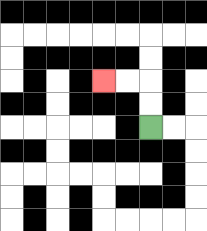{'start': '[6, 5]', 'end': '[4, 3]', 'path_directions': 'U,U,L,L', 'path_coordinates': '[[6, 5], [6, 4], [6, 3], [5, 3], [4, 3]]'}